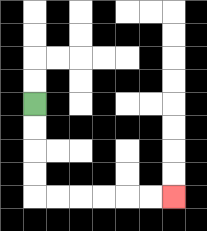{'start': '[1, 4]', 'end': '[7, 8]', 'path_directions': 'D,D,D,D,R,R,R,R,R,R', 'path_coordinates': '[[1, 4], [1, 5], [1, 6], [1, 7], [1, 8], [2, 8], [3, 8], [4, 8], [5, 8], [6, 8], [7, 8]]'}